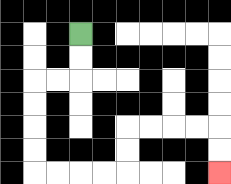{'start': '[3, 1]', 'end': '[9, 7]', 'path_directions': 'D,D,L,L,D,D,D,D,R,R,R,R,U,U,R,R,R,R,D,D', 'path_coordinates': '[[3, 1], [3, 2], [3, 3], [2, 3], [1, 3], [1, 4], [1, 5], [1, 6], [1, 7], [2, 7], [3, 7], [4, 7], [5, 7], [5, 6], [5, 5], [6, 5], [7, 5], [8, 5], [9, 5], [9, 6], [9, 7]]'}